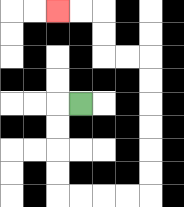{'start': '[3, 4]', 'end': '[2, 0]', 'path_directions': 'L,D,D,D,D,R,R,R,R,U,U,U,U,U,U,L,L,U,U,L,L', 'path_coordinates': '[[3, 4], [2, 4], [2, 5], [2, 6], [2, 7], [2, 8], [3, 8], [4, 8], [5, 8], [6, 8], [6, 7], [6, 6], [6, 5], [6, 4], [6, 3], [6, 2], [5, 2], [4, 2], [4, 1], [4, 0], [3, 0], [2, 0]]'}